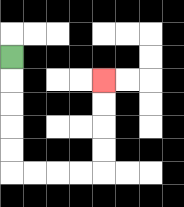{'start': '[0, 2]', 'end': '[4, 3]', 'path_directions': 'D,D,D,D,D,R,R,R,R,U,U,U,U', 'path_coordinates': '[[0, 2], [0, 3], [0, 4], [0, 5], [0, 6], [0, 7], [1, 7], [2, 7], [3, 7], [4, 7], [4, 6], [4, 5], [4, 4], [4, 3]]'}